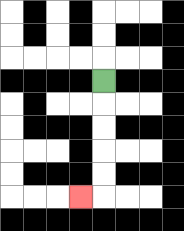{'start': '[4, 3]', 'end': '[3, 8]', 'path_directions': 'D,D,D,D,D,L', 'path_coordinates': '[[4, 3], [4, 4], [4, 5], [4, 6], [4, 7], [4, 8], [3, 8]]'}